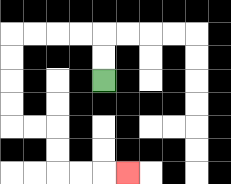{'start': '[4, 3]', 'end': '[5, 7]', 'path_directions': 'U,U,L,L,L,L,D,D,D,D,R,R,D,D,R,R,R', 'path_coordinates': '[[4, 3], [4, 2], [4, 1], [3, 1], [2, 1], [1, 1], [0, 1], [0, 2], [0, 3], [0, 4], [0, 5], [1, 5], [2, 5], [2, 6], [2, 7], [3, 7], [4, 7], [5, 7]]'}